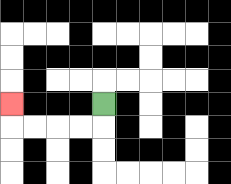{'start': '[4, 4]', 'end': '[0, 4]', 'path_directions': 'D,L,L,L,L,U', 'path_coordinates': '[[4, 4], [4, 5], [3, 5], [2, 5], [1, 5], [0, 5], [0, 4]]'}